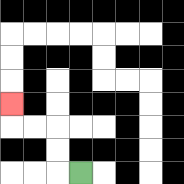{'start': '[3, 7]', 'end': '[0, 4]', 'path_directions': 'L,U,U,L,L,U', 'path_coordinates': '[[3, 7], [2, 7], [2, 6], [2, 5], [1, 5], [0, 5], [0, 4]]'}